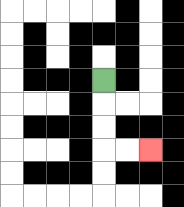{'start': '[4, 3]', 'end': '[6, 6]', 'path_directions': 'D,D,D,R,R', 'path_coordinates': '[[4, 3], [4, 4], [4, 5], [4, 6], [5, 6], [6, 6]]'}